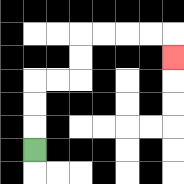{'start': '[1, 6]', 'end': '[7, 2]', 'path_directions': 'U,U,U,R,R,U,U,R,R,R,R,D', 'path_coordinates': '[[1, 6], [1, 5], [1, 4], [1, 3], [2, 3], [3, 3], [3, 2], [3, 1], [4, 1], [5, 1], [6, 1], [7, 1], [7, 2]]'}